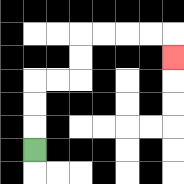{'start': '[1, 6]', 'end': '[7, 2]', 'path_directions': 'U,U,U,R,R,U,U,R,R,R,R,D', 'path_coordinates': '[[1, 6], [1, 5], [1, 4], [1, 3], [2, 3], [3, 3], [3, 2], [3, 1], [4, 1], [5, 1], [6, 1], [7, 1], [7, 2]]'}